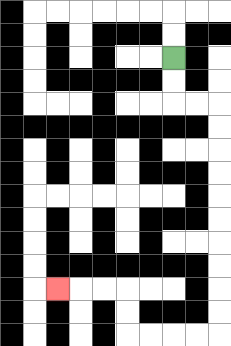{'start': '[7, 2]', 'end': '[2, 12]', 'path_directions': 'D,D,R,R,D,D,D,D,D,D,D,D,D,D,L,L,L,L,U,U,L,L,L', 'path_coordinates': '[[7, 2], [7, 3], [7, 4], [8, 4], [9, 4], [9, 5], [9, 6], [9, 7], [9, 8], [9, 9], [9, 10], [9, 11], [9, 12], [9, 13], [9, 14], [8, 14], [7, 14], [6, 14], [5, 14], [5, 13], [5, 12], [4, 12], [3, 12], [2, 12]]'}